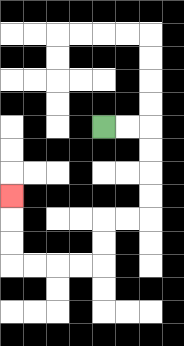{'start': '[4, 5]', 'end': '[0, 8]', 'path_directions': 'R,R,D,D,D,D,L,L,D,D,L,L,L,L,U,U,U', 'path_coordinates': '[[4, 5], [5, 5], [6, 5], [6, 6], [6, 7], [6, 8], [6, 9], [5, 9], [4, 9], [4, 10], [4, 11], [3, 11], [2, 11], [1, 11], [0, 11], [0, 10], [0, 9], [0, 8]]'}